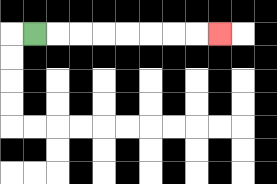{'start': '[1, 1]', 'end': '[9, 1]', 'path_directions': 'R,R,R,R,R,R,R,R', 'path_coordinates': '[[1, 1], [2, 1], [3, 1], [4, 1], [5, 1], [6, 1], [7, 1], [8, 1], [9, 1]]'}